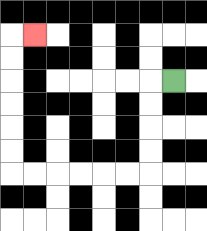{'start': '[7, 3]', 'end': '[1, 1]', 'path_directions': 'L,D,D,D,D,L,L,L,L,L,L,U,U,U,U,U,U,R', 'path_coordinates': '[[7, 3], [6, 3], [6, 4], [6, 5], [6, 6], [6, 7], [5, 7], [4, 7], [3, 7], [2, 7], [1, 7], [0, 7], [0, 6], [0, 5], [0, 4], [0, 3], [0, 2], [0, 1], [1, 1]]'}